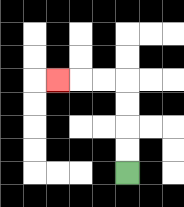{'start': '[5, 7]', 'end': '[2, 3]', 'path_directions': 'U,U,U,U,L,L,L', 'path_coordinates': '[[5, 7], [5, 6], [5, 5], [5, 4], [5, 3], [4, 3], [3, 3], [2, 3]]'}